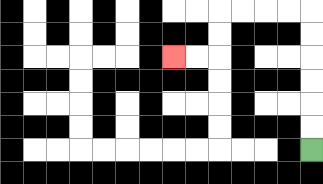{'start': '[13, 6]', 'end': '[7, 2]', 'path_directions': 'U,U,U,U,U,U,L,L,L,L,D,D,L,L', 'path_coordinates': '[[13, 6], [13, 5], [13, 4], [13, 3], [13, 2], [13, 1], [13, 0], [12, 0], [11, 0], [10, 0], [9, 0], [9, 1], [9, 2], [8, 2], [7, 2]]'}